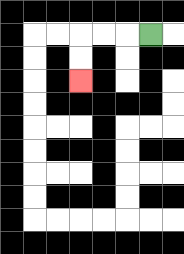{'start': '[6, 1]', 'end': '[3, 3]', 'path_directions': 'L,L,L,D,D', 'path_coordinates': '[[6, 1], [5, 1], [4, 1], [3, 1], [3, 2], [3, 3]]'}